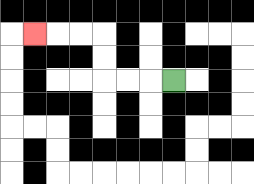{'start': '[7, 3]', 'end': '[1, 1]', 'path_directions': 'L,L,L,U,U,L,L,L', 'path_coordinates': '[[7, 3], [6, 3], [5, 3], [4, 3], [4, 2], [4, 1], [3, 1], [2, 1], [1, 1]]'}